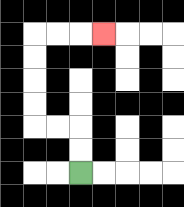{'start': '[3, 7]', 'end': '[4, 1]', 'path_directions': 'U,U,L,L,U,U,U,U,R,R,R', 'path_coordinates': '[[3, 7], [3, 6], [3, 5], [2, 5], [1, 5], [1, 4], [1, 3], [1, 2], [1, 1], [2, 1], [3, 1], [4, 1]]'}